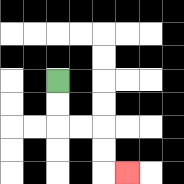{'start': '[2, 3]', 'end': '[5, 7]', 'path_directions': 'D,D,R,R,D,D,R', 'path_coordinates': '[[2, 3], [2, 4], [2, 5], [3, 5], [4, 5], [4, 6], [4, 7], [5, 7]]'}